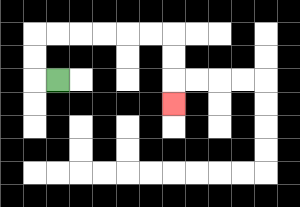{'start': '[2, 3]', 'end': '[7, 4]', 'path_directions': 'L,U,U,R,R,R,R,R,R,D,D,D', 'path_coordinates': '[[2, 3], [1, 3], [1, 2], [1, 1], [2, 1], [3, 1], [4, 1], [5, 1], [6, 1], [7, 1], [7, 2], [7, 3], [7, 4]]'}